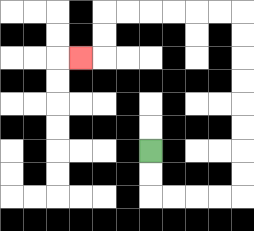{'start': '[6, 6]', 'end': '[3, 2]', 'path_directions': 'D,D,R,R,R,R,U,U,U,U,U,U,U,U,L,L,L,L,L,L,D,D,L', 'path_coordinates': '[[6, 6], [6, 7], [6, 8], [7, 8], [8, 8], [9, 8], [10, 8], [10, 7], [10, 6], [10, 5], [10, 4], [10, 3], [10, 2], [10, 1], [10, 0], [9, 0], [8, 0], [7, 0], [6, 0], [5, 0], [4, 0], [4, 1], [4, 2], [3, 2]]'}